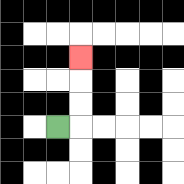{'start': '[2, 5]', 'end': '[3, 2]', 'path_directions': 'R,U,U,U', 'path_coordinates': '[[2, 5], [3, 5], [3, 4], [3, 3], [3, 2]]'}